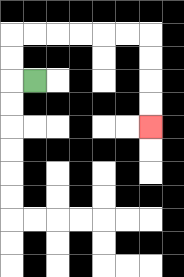{'start': '[1, 3]', 'end': '[6, 5]', 'path_directions': 'L,U,U,R,R,R,R,R,R,D,D,D,D', 'path_coordinates': '[[1, 3], [0, 3], [0, 2], [0, 1], [1, 1], [2, 1], [3, 1], [4, 1], [5, 1], [6, 1], [6, 2], [6, 3], [6, 4], [6, 5]]'}